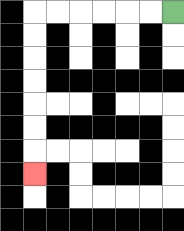{'start': '[7, 0]', 'end': '[1, 7]', 'path_directions': 'L,L,L,L,L,L,D,D,D,D,D,D,D', 'path_coordinates': '[[7, 0], [6, 0], [5, 0], [4, 0], [3, 0], [2, 0], [1, 0], [1, 1], [1, 2], [1, 3], [1, 4], [1, 5], [1, 6], [1, 7]]'}